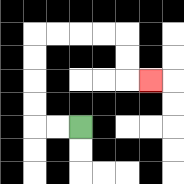{'start': '[3, 5]', 'end': '[6, 3]', 'path_directions': 'L,L,U,U,U,U,R,R,R,R,D,D,R', 'path_coordinates': '[[3, 5], [2, 5], [1, 5], [1, 4], [1, 3], [1, 2], [1, 1], [2, 1], [3, 1], [4, 1], [5, 1], [5, 2], [5, 3], [6, 3]]'}